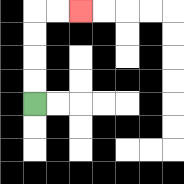{'start': '[1, 4]', 'end': '[3, 0]', 'path_directions': 'U,U,U,U,R,R', 'path_coordinates': '[[1, 4], [1, 3], [1, 2], [1, 1], [1, 0], [2, 0], [3, 0]]'}